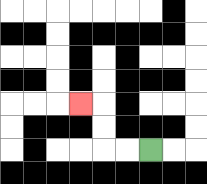{'start': '[6, 6]', 'end': '[3, 4]', 'path_directions': 'L,L,U,U,L', 'path_coordinates': '[[6, 6], [5, 6], [4, 6], [4, 5], [4, 4], [3, 4]]'}